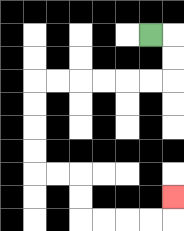{'start': '[6, 1]', 'end': '[7, 8]', 'path_directions': 'R,D,D,L,L,L,L,L,L,D,D,D,D,R,R,D,D,R,R,R,R,U', 'path_coordinates': '[[6, 1], [7, 1], [7, 2], [7, 3], [6, 3], [5, 3], [4, 3], [3, 3], [2, 3], [1, 3], [1, 4], [1, 5], [1, 6], [1, 7], [2, 7], [3, 7], [3, 8], [3, 9], [4, 9], [5, 9], [6, 9], [7, 9], [7, 8]]'}